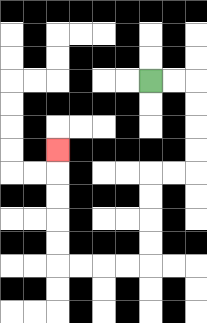{'start': '[6, 3]', 'end': '[2, 6]', 'path_directions': 'R,R,D,D,D,D,L,L,D,D,D,D,L,L,L,L,U,U,U,U,U', 'path_coordinates': '[[6, 3], [7, 3], [8, 3], [8, 4], [8, 5], [8, 6], [8, 7], [7, 7], [6, 7], [6, 8], [6, 9], [6, 10], [6, 11], [5, 11], [4, 11], [3, 11], [2, 11], [2, 10], [2, 9], [2, 8], [2, 7], [2, 6]]'}